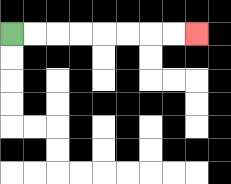{'start': '[0, 1]', 'end': '[8, 1]', 'path_directions': 'R,R,R,R,R,R,R,R', 'path_coordinates': '[[0, 1], [1, 1], [2, 1], [3, 1], [4, 1], [5, 1], [6, 1], [7, 1], [8, 1]]'}